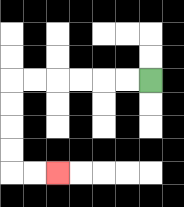{'start': '[6, 3]', 'end': '[2, 7]', 'path_directions': 'L,L,L,L,L,L,D,D,D,D,R,R', 'path_coordinates': '[[6, 3], [5, 3], [4, 3], [3, 3], [2, 3], [1, 3], [0, 3], [0, 4], [0, 5], [0, 6], [0, 7], [1, 7], [2, 7]]'}